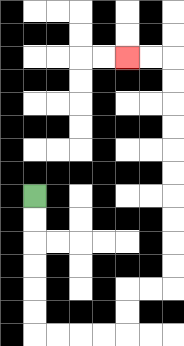{'start': '[1, 8]', 'end': '[5, 2]', 'path_directions': 'D,D,D,D,D,D,R,R,R,R,U,U,R,R,U,U,U,U,U,U,U,U,U,U,L,L', 'path_coordinates': '[[1, 8], [1, 9], [1, 10], [1, 11], [1, 12], [1, 13], [1, 14], [2, 14], [3, 14], [4, 14], [5, 14], [5, 13], [5, 12], [6, 12], [7, 12], [7, 11], [7, 10], [7, 9], [7, 8], [7, 7], [7, 6], [7, 5], [7, 4], [7, 3], [7, 2], [6, 2], [5, 2]]'}